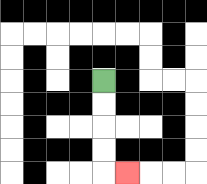{'start': '[4, 3]', 'end': '[5, 7]', 'path_directions': 'D,D,D,D,R', 'path_coordinates': '[[4, 3], [4, 4], [4, 5], [4, 6], [4, 7], [5, 7]]'}